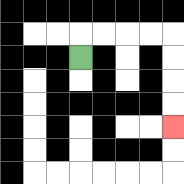{'start': '[3, 2]', 'end': '[7, 5]', 'path_directions': 'U,R,R,R,R,D,D,D,D', 'path_coordinates': '[[3, 2], [3, 1], [4, 1], [5, 1], [6, 1], [7, 1], [7, 2], [7, 3], [7, 4], [7, 5]]'}